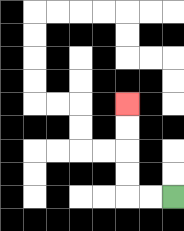{'start': '[7, 8]', 'end': '[5, 4]', 'path_directions': 'L,L,U,U,U,U', 'path_coordinates': '[[7, 8], [6, 8], [5, 8], [5, 7], [5, 6], [5, 5], [5, 4]]'}